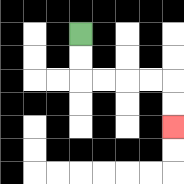{'start': '[3, 1]', 'end': '[7, 5]', 'path_directions': 'D,D,R,R,R,R,D,D', 'path_coordinates': '[[3, 1], [3, 2], [3, 3], [4, 3], [5, 3], [6, 3], [7, 3], [7, 4], [7, 5]]'}